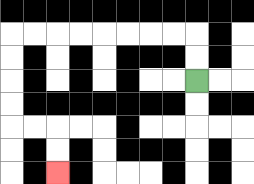{'start': '[8, 3]', 'end': '[2, 7]', 'path_directions': 'U,U,L,L,L,L,L,L,L,L,D,D,D,D,R,R,D,D', 'path_coordinates': '[[8, 3], [8, 2], [8, 1], [7, 1], [6, 1], [5, 1], [4, 1], [3, 1], [2, 1], [1, 1], [0, 1], [0, 2], [0, 3], [0, 4], [0, 5], [1, 5], [2, 5], [2, 6], [2, 7]]'}